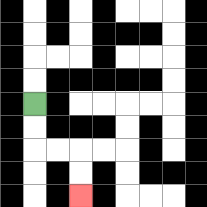{'start': '[1, 4]', 'end': '[3, 8]', 'path_directions': 'D,D,R,R,D,D', 'path_coordinates': '[[1, 4], [1, 5], [1, 6], [2, 6], [3, 6], [3, 7], [3, 8]]'}